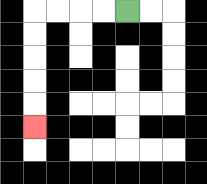{'start': '[5, 0]', 'end': '[1, 5]', 'path_directions': 'L,L,L,L,D,D,D,D,D', 'path_coordinates': '[[5, 0], [4, 0], [3, 0], [2, 0], [1, 0], [1, 1], [1, 2], [1, 3], [1, 4], [1, 5]]'}